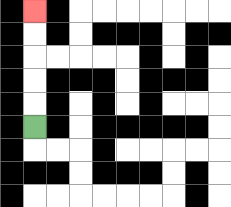{'start': '[1, 5]', 'end': '[1, 0]', 'path_directions': 'U,U,U,U,U', 'path_coordinates': '[[1, 5], [1, 4], [1, 3], [1, 2], [1, 1], [1, 0]]'}